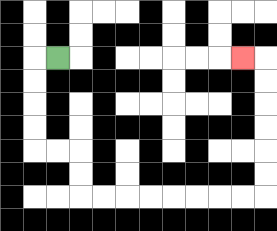{'start': '[2, 2]', 'end': '[10, 2]', 'path_directions': 'L,D,D,D,D,R,R,D,D,R,R,R,R,R,R,R,R,U,U,U,U,U,U,L', 'path_coordinates': '[[2, 2], [1, 2], [1, 3], [1, 4], [1, 5], [1, 6], [2, 6], [3, 6], [3, 7], [3, 8], [4, 8], [5, 8], [6, 8], [7, 8], [8, 8], [9, 8], [10, 8], [11, 8], [11, 7], [11, 6], [11, 5], [11, 4], [11, 3], [11, 2], [10, 2]]'}